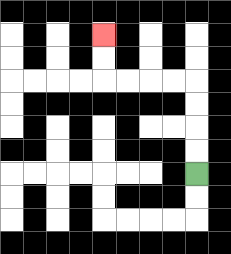{'start': '[8, 7]', 'end': '[4, 1]', 'path_directions': 'U,U,U,U,L,L,L,L,U,U', 'path_coordinates': '[[8, 7], [8, 6], [8, 5], [8, 4], [8, 3], [7, 3], [6, 3], [5, 3], [4, 3], [4, 2], [4, 1]]'}